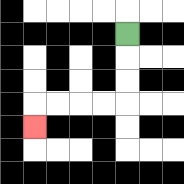{'start': '[5, 1]', 'end': '[1, 5]', 'path_directions': 'D,D,D,L,L,L,L,D', 'path_coordinates': '[[5, 1], [5, 2], [5, 3], [5, 4], [4, 4], [3, 4], [2, 4], [1, 4], [1, 5]]'}